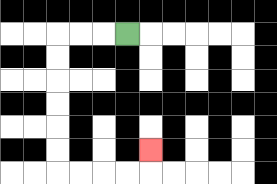{'start': '[5, 1]', 'end': '[6, 6]', 'path_directions': 'L,L,L,D,D,D,D,D,D,R,R,R,R,U', 'path_coordinates': '[[5, 1], [4, 1], [3, 1], [2, 1], [2, 2], [2, 3], [2, 4], [2, 5], [2, 6], [2, 7], [3, 7], [4, 7], [5, 7], [6, 7], [6, 6]]'}